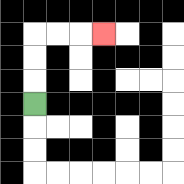{'start': '[1, 4]', 'end': '[4, 1]', 'path_directions': 'U,U,U,R,R,R', 'path_coordinates': '[[1, 4], [1, 3], [1, 2], [1, 1], [2, 1], [3, 1], [4, 1]]'}